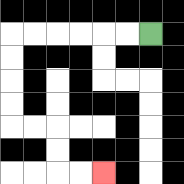{'start': '[6, 1]', 'end': '[4, 7]', 'path_directions': 'L,L,L,L,L,L,D,D,D,D,R,R,D,D,R,R', 'path_coordinates': '[[6, 1], [5, 1], [4, 1], [3, 1], [2, 1], [1, 1], [0, 1], [0, 2], [0, 3], [0, 4], [0, 5], [1, 5], [2, 5], [2, 6], [2, 7], [3, 7], [4, 7]]'}